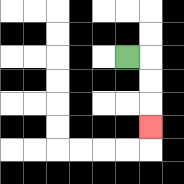{'start': '[5, 2]', 'end': '[6, 5]', 'path_directions': 'R,D,D,D', 'path_coordinates': '[[5, 2], [6, 2], [6, 3], [6, 4], [6, 5]]'}